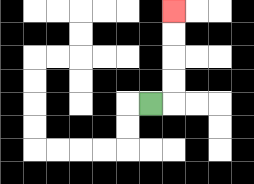{'start': '[6, 4]', 'end': '[7, 0]', 'path_directions': 'R,U,U,U,U', 'path_coordinates': '[[6, 4], [7, 4], [7, 3], [7, 2], [7, 1], [7, 0]]'}